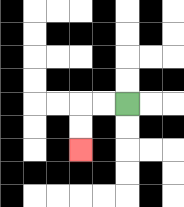{'start': '[5, 4]', 'end': '[3, 6]', 'path_directions': 'L,L,D,D', 'path_coordinates': '[[5, 4], [4, 4], [3, 4], [3, 5], [3, 6]]'}